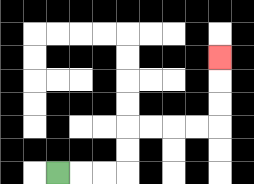{'start': '[2, 7]', 'end': '[9, 2]', 'path_directions': 'R,R,R,U,U,R,R,R,R,U,U,U', 'path_coordinates': '[[2, 7], [3, 7], [4, 7], [5, 7], [5, 6], [5, 5], [6, 5], [7, 5], [8, 5], [9, 5], [9, 4], [9, 3], [9, 2]]'}